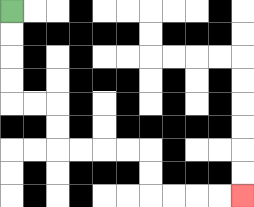{'start': '[0, 0]', 'end': '[10, 8]', 'path_directions': 'D,D,D,D,R,R,D,D,R,R,R,R,D,D,R,R,R,R', 'path_coordinates': '[[0, 0], [0, 1], [0, 2], [0, 3], [0, 4], [1, 4], [2, 4], [2, 5], [2, 6], [3, 6], [4, 6], [5, 6], [6, 6], [6, 7], [6, 8], [7, 8], [8, 8], [9, 8], [10, 8]]'}